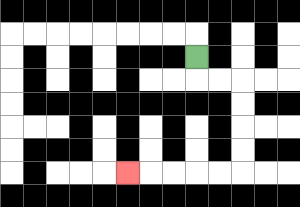{'start': '[8, 2]', 'end': '[5, 7]', 'path_directions': 'D,R,R,D,D,D,D,L,L,L,L,L', 'path_coordinates': '[[8, 2], [8, 3], [9, 3], [10, 3], [10, 4], [10, 5], [10, 6], [10, 7], [9, 7], [8, 7], [7, 7], [6, 7], [5, 7]]'}